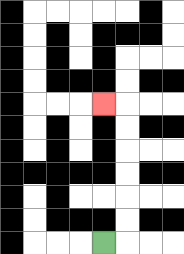{'start': '[4, 10]', 'end': '[4, 4]', 'path_directions': 'R,U,U,U,U,U,U,L', 'path_coordinates': '[[4, 10], [5, 10], [5, 9], [5, 8], [5, 7], [5, 6], [5, 5], [5, 4], [4, 4]]'}